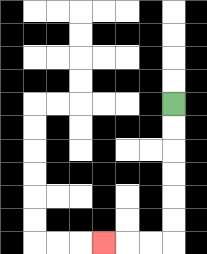{'start': '[7, 4]', 'end': '[4, 10]', 'path_directions': 'D,D,D,D,D,D,L,L,L', 'path_coordinates': '[[7, 4], [7, 5], [7, 6], [7, 7], [7, 8], [7, 9], [7, 10], [6, 10], [5, 10], [4, 10]]'}